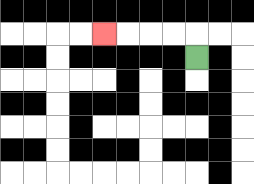{'start': '[8, 2]', 'end': '[4, 1]', 'path_directions': 'U,L,L,L,L', 'path_coordinates': '[[8, 2], [8, 1], [7, 1], [6, 1], [5, 1], [4, 1]]'}